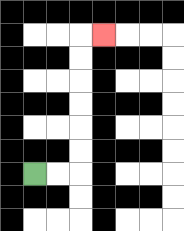{'start': '[1, 7]', 'end': '[4, 1]', 'path_directions': 'R,R,U,U,U,U,U,U,R', 'path_coordinates': '[[1, 7], [2, 7], [3, 7], [3, 6], [3, 5], [3, 4], [3, 3], [3, 2], [3, 1], [4, 1]]'}